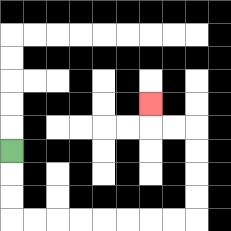{'start': '[0, 6]', 'end': '[6, 4]', 'path_directions': 'D,D,D,R,R,R,R,R,R,R,R,U,U,U,U,L,L,U', 'path_coordinates': '[[0, 6], [0, 7], [0, 8], [0, 9], [1, 9], [2, 9], [3, 9], [4, 9], [5, 9], [6, 9], [7, 9], [8, 9], [8, 8], [8, 7], [8, 6], [8, 5], [7, 5], [6, 5], [6, 4]]'}